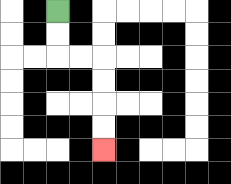{'start': '[2, 0]', 'end': '[4, 6]', 'path_directions': 'D,D,R,R,D,D,D,D', 'path_coordinates': '[[2, 0], [2, 1], [2, 2], [3, 2], [4, 2], [4, 3], [4, 4], [4, 5], [4, 6]]'}